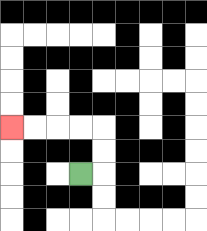{'start': '[3, 7]', 'end': '[0, 5]', 'path_directions': 'R,U,U,L,L,L,L', 'path_coordinates': '[[3, 7], [4, 7], [4, 6], [4, 5], [3, 5], [2, 5], [1, 5], [0, 5]]'}